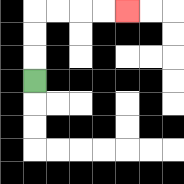{'start': '[1, 3]', 'end': '[5, 0]', 'path_directions': 'U,U,U,R,R,R,R', 'path_coordinates': '[[1, 3], [1, 2], [1, 1], [1, 0], [2, 0], [3, 0], [4, 0], [5, 0]]'}